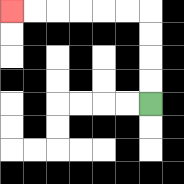{'start': '[6, 4]', 'end': '[0, 0]', 'path_directions': 'U,U,U,U,L,L,L,L,L,L', 'path_coordinates': '[[6, 4], [6, 3], [6, 2], [6, 1], [6, 0], [5, 0], [4, 0], [3, 0], [2, 0], [1, 0], [0, 0]]'}